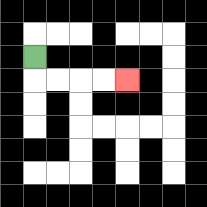{'start': '[1, 2]', 'end': '[5, 3]', 'path_directions': 'D,R,R,R,R', 'path_coordinates': '[[1, 2], [1, 3], [2, 3], [3, 3], [4, 3], [5, 3]]'}